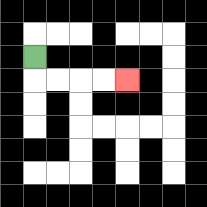{'start': '[1, 2]', 'end': '[5, 3]', 'path_directions': 'D,R,R,R,R', 'path_coordinates': '[[1, 2], [1, 3], [2, 3], [3, 3], [4, 3], [5, 3]]'}